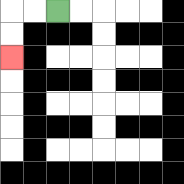{'start': '[2, 0]', 'end': '[0, 2]', 'path_directions': 'L,L,D,D', 'path_coordinates': '[[2, 0], [1, 0], [0, 0], [0, 1], [0, 2]]'}